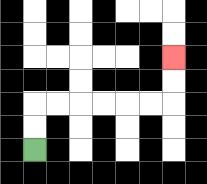{'start': '[1, 6]', 'end': '[7, 2]', 'path_directions': 'U,U,R,R,R,R,R,R,U,U', 'path_coordinates': '[[1, 6], [1, 5], [1, 4], [2, 4], [3, 4], [4, 4], [5, 4], [6, 4], [7, 4], [7, 3], [7, 2]]'}